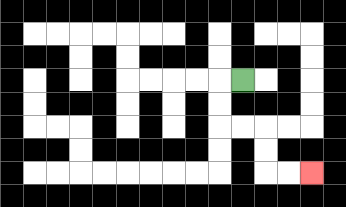{'start': '[10, 3]', 'end': '[13, 7]', 'path_directions': 'L,D,D,R,R,D,D,R,R', 'path_coordinates': '[[10, 3], [9, 3], [9, 4], [9, 5], [10, 5], [11, 5], [11, 6], [11, 7], [12, 7], [13, 7]]'}